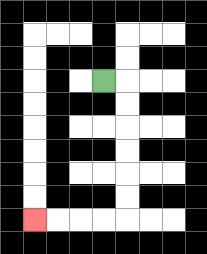{'start': '[4, 3]', 'end': '[1, 9]', 'path_directions': 'R,D,D,D,D,D,D,L,L,L,L', 'path_coordinates': '[[4, 3], [5, 3], [5, 4], [5, 5], [5, 6], [5, 7], [5, 8], [5, 9], [4, 9], [3, 9], [2, 9], [1, 9]]'}